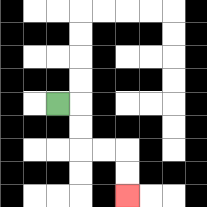{'start': '[2, 4]', 'end': '[5, 8]', 'path_directions': 'R,D,D,R,R,D,D', 'path_coordinates': '[[2, 4], [3, 4], [3, 5], [3, 6], [4, 6], [5, 6], [5, 7], [5, 8]]'}